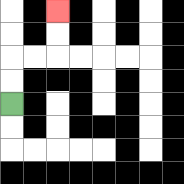{'start': '[0, 4]', 'end': '[2, 0]', 'path_directions': 'U,U,R,R,U,U', 'path_coordinates': '[[0, 4], [0, 3], [0, 2], [1, 2], [2, 2], [2, 1], [2, 0]]'}